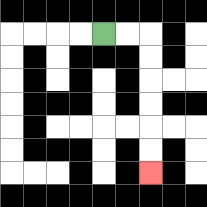{'start': '[4, 1]', 'end': '[6, 7]', 'path_directions': 'R,R,D,D,D,D,D,D', 'path_coordinates': '[[4, 1], [5, 1], [6, 1], [6, 2], [6, 3], [6, 4], [6, 5], [6, 6], [6, 7]]'}